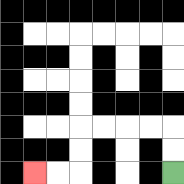{'start': '[7, 7]', 'end': '[1, 7]', 'path_directions': 'U,U,L,L,L,L,D,D,L,L', 'path_coordinates': '[[7, 7], [7, 6], [7, 5], [6, 5], [5, 5], [4, 5], [3, 5], [3, 6], [3, 7], [2, 7], [1, 7]]'}